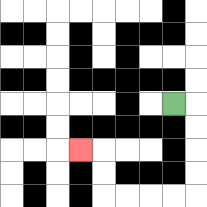{'start': '[7, 4]', 'end': '[3, 6]', 'path_directions': 'R,D,D,D,D,L,L,L,L,U,U,L', 'path_coordinates': '[[7, 4], [8, 4], [8, 5], [8, 6], [8, 7], [8, 8], [7, 8], [6, 8], [5, 8], [4, 8], [4, 7], [4, 6], [3, 6]]'}